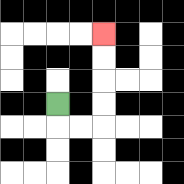{'start': '[2, 4]', 'end': '[4, 1]', 'path_directions': 'D,R,R,U,U,U,U', 'path_coordinates': '[[2, 4], [2, 5], [3, 5], [4, 5], [4, 4], [4, 3], [4, 2], [4, 1]]'}